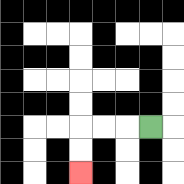{'start': '[6, 5]', 'end': '[3, 7]', 'path_directions': 'L,L,L,D,D', 'path_coordinates': '[[6, 5], [5, 5], [4, 5], [3, 5], [3, 6], [3, 7]]'}